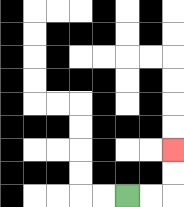{'start': '[5, 8]', 'end': '[7, 6]', 'path_directions': 'R,R,U,U', 'path_coordinates': '[[5, 8], [6, 8], [7, 8], [7, 7], [7, 6]]'}